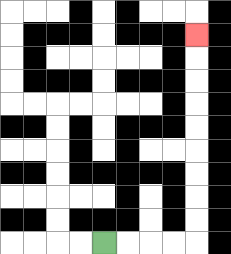{'start': '[4, 10]', 'end': '[8, 1]', 'path_directions': 'R,R,R,R,U,U,U,U,U,U,U,U,U', 'path_coordinates': '[[4, 10], [5, 10], [6, 10], [7, 10], [8, 10], [8, 9], [8, 8], [8, 7], [8, 6], [8, 5], [8, 4], [8, 3], [8, 2], [8, 1]]'}